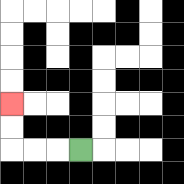{'start': '[3, 6]', 'end': '[0, 4]', 'path_directions': 'L,L,L,U,U', 'path_coordinates': '[[3, 6], [2, 6], [1, 6], [0, 6], [0, 5], [0, 4]]'}